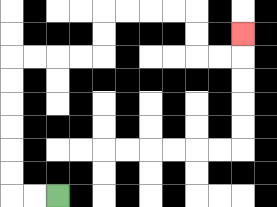{'start': '[2, 8]', 'end': '[10, 1]', 'path_directions': 'L,L,U,U,U,U,U,U,R,R,R,R,U,U,R,R,R,R,D,D,R,R,U', 'path_coordinates': '[[2, 8], [1, 8], [0, 8], [0, 7], [0, 6], [0, 5], [0, 4], [0, 3], [0, 2], [1, 2], [2, 2], [3, 2], [4, 2], [4, 1], [4, 0], [5, 0], [6, 0], [7, 0], [8, 0], [8, 1], [8, 2], [9, 2], [10, 2], [10, 1]]'}